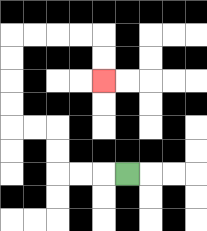{'start': '[5, 7]', 'end': '[4, 3]', 'path_directions': 'L,L,L,U,U,L,L,U,U,U,U,R,R,R,R,D,D', 'path_coordinates': '[[5, 7], [4, 7], [3, 7], [2, 7], [2, 6], [2, 5], [1, 5], [0, 5], [0, 4], [0, 3], [0, 2], [0, 1], [1, 1], [2, 1], [3, 1], [4, 1], [4, 2], [4, 3]]'}